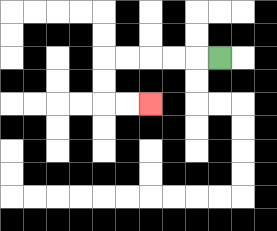{'start': '[9, 2]', 'end': '[6, 4]', 'path_directions': 'L,L,L,L,L,D,D,R,R', 'path_coordinates': '[[9, 2], [8, 2], [7, 2], [6, 2], [5, 2], [4, 2], [4, 3], [4, 4], [5, 4], [6, 4]]'}